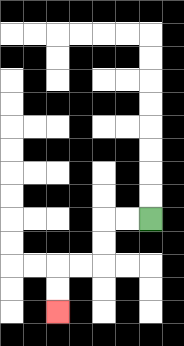{'start': '[6, 9]', 'end': '[2, 13]', 'path_directions': 'L,L,D,D,L,L,D,D', 'path_coordinates': '[[6, 9], [5, 9], [4, 9], [4, 10], [4, 11], [3, 11], [2, 11], [2, 12], [2, 13]]'}